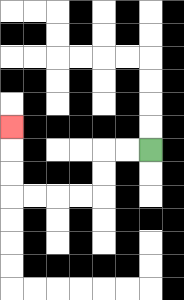{'start': '[6, 6]', 'end': '[0, 5]', 'path_directions': 'L,L,D,D,L,L,L,L,U,U,U', 'path_coordinates': '[[6, 6], [5, 6], [4, 6], [4, 7], [4, 8], [3, 8], [2, 8], [1, 8], [0, 8], [0, 7], [0, 6], [0, 5]]'}